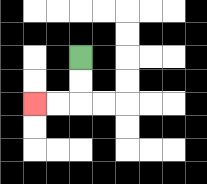{'start': '[3, 2]', 'end': '[1, 4]', 'path_directions': 'D,D,L,L', 'path_coordinates': '[[3, 2], [3, 3], [3, 4], [2, 4], [1, 4]]'}